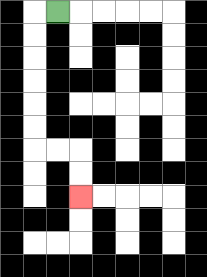{'start': '[2, 0]', 'end': '[3, 8]', 'path_directions': 'L,D,D,D,D,D,D,R,R,D,D', 'path_coordinates': '[[2, 0], [1, 0], [1, 1], [1, 2], [1, 3], [1, 4], [1, 5], [1, 6], [2, 6], [3, 6], [3, 7], [3, 8]]'}